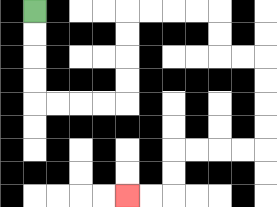{'start': '[1, 0]', 'end': '[5, 8]', 'path_directions': 'D,D,D,D,R,R,R,R,U,U,U,U,R,R,R,R,D,D,R,R,D,D,D,D,L,L,L,L,D,D,L,L', 'path_coordinates': '[[1, 0], [1, 1], [1, 2], [1, 3], [1, 4], [2, 4], [3, 4], [4, 4], [5, 4], [5, 3], [5, 2], [5, 1], [5, 0], [6, 0], [7, 0], [8, 0], [9, 0], [9, 1], [9, 2], [10, 2], [11, 2], [11, 3], [11, 4], [11, 5], [11, 6], [10, 6], [9, 6], [8, 6], [7, 6], [7, 7], [7, 8], [6, 8], [5, 8]]'}